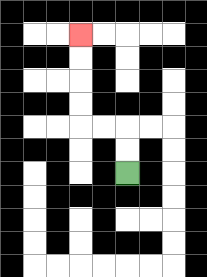{'start': '[5, 7]', 'end': '[3, 1]', 'path_directions': 'U,U,L,L,U,U,U,U', 'path_coordinates': '[[5, 7], [5, 6], [5, 5], [4, 5], [3, 5], [3, 4], [3, 3], [3, 2], [3, 1]]'}